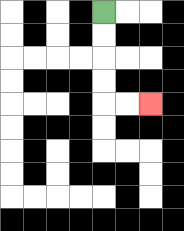{'start': '[4, 0]', 'end': '[6, 4]', 'path_directions': 'D,D,D,D,R,R', 'path_coordinates': '[[4, 0], [4, 1], [4, 2], [4, 3], [4, 4], [5, 4], [6, 4]]'}